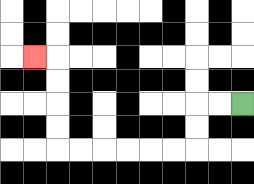{'start': '[10, 4]', 'end': '[1, 2]', 'path_directions': 'L,L,D,D,L,L,L,L,L,L,U,U,U,U,L', 'path_coordinates': '[[10, 4], [9, 4], [8, 4], [8, 5], [8, 6], [7, 6], [6, 6], [5, 6], [4, 6], [3, 6], [2, 6], [2, 5], [2, 4], [2, 3], [2, 2], [1, 2]]'}